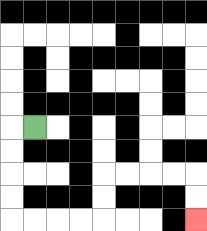{'start': '[1, 5]', 'end': '[8, 9]', 'path_directions': 'L,D,D,D,D,R,R,R,R,U,U,R,R,R,R,D,D', 'path_coordinates': '[[1, 5], [0, 5], [0, 6], [0, 7], [0, 8], [0, 9], [1, 9], [2, 9], [3, 9], [4, 9], [4, 8], [4, 7], [5, 7], [6, 7], [7, 7], [8, 7], [8, 8], [8, 9]]'}